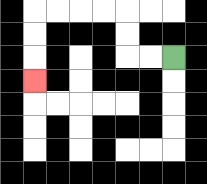{'start': '[7, 2]', 'end': '[1, 3]', 'path_directions': 'L,L,U,U,L,L,L,L,D,D,D', 'path_coordinates': '[[7, 2], [6, 2], [5, 2], [5, 1], [5, 0], [4, 0], [3, 0], [2, 0], [1, 0], [1, 1], [1, 2], [1, 3]]'}